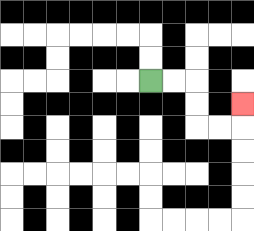{'start': '[6, 3]', 'end': '[10, 4]', 'path_directions': 'R,R,D,D,R,R,U', 'path_coordinates': '[[6, 3], [7, 3], [8, 3], [8, 4], [8, 5], [9, 5], [10, 5], [10, 4]]'}